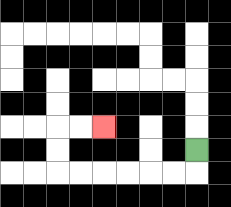{'start': '[8, 6]', 'end': '[4, 5]', 'path_directions': 'D,L,L,L,L,L,L,U,U,R,R', 'path_coordinates': '[[8, 6], [8, 7], [7, 7], [6, 7], [5, 7], [4, 7], [3, 7], [2, 7], [2, 6], [2, 5], [3, 5], [4, 5]]'}